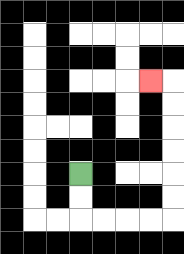{'start': '[3, 7]', 'end': '[6, 3]', 'path_directions': 'D,D,R,R,R,R,U,U,U,U,U,U,L', 'path_coordinates': '[[3, 7], [3, 8], [3, 9], [4, 9], [5, 9], [6, 9], [7, 9], [7, 8], [7, 7], [7, 6], [7, 5], [7, 4], [7, 3], [6, 3]]'}